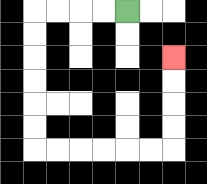{'start': '[5, 0]', 'end': '[7, 2]', 'path_directions': 'L,L,L,L,D,D,D,D,D,D,R,R,R,R,R,R,U,U,U,U', 'path_coordinates': '[[5, 0], [4, 0], [3, 0], [2, 0], [1, 0], [1, 1], [1, 2], [1, 3], [1, 4], [1, 5], [1, 6], [2, 6], [3, 6], [4, 6], [5, 6], [6, 6], [7, 6], [7, 5], [7, 4], [7, 3], [7, 2]]'}